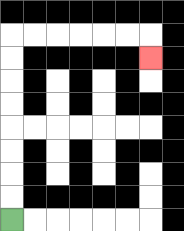{'start': '[0, 9]', 'end': '[6, 2]', 'path_directions': 'U,U,U,U,U,U,U,U,R,R,R,R,R,R,D', 'path_coordinates': '[[0, 9], [0, 8], [0, 7], [0, 6], [0, 5], [0, 4], [0, 3], [0, 2], [0, 1], [1, 1], [2, 1], [3, 1], [4, 1], [5, 1], [6, 1], [6, 2]]'}